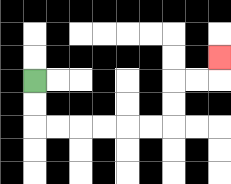{'start': '[1, 3]', 'end': '[9, 2]', 'path_directions': 'D,D,R,R,R,R,R,R,U,U,R,R,U', 'path_coordinates': '[[1, 3], [1, 4], [1, 5], [2, 5], [3, 5], [4, 5], [5, 5], [6, 5], [7, 5], [7, 4], [7, 3], [8, 3], [9, 3], [9, 2]]'}